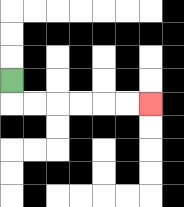{'start': '[0, 3]', 'end': '[6, 4]', 'path_directions': 'D,R,R,R,R,R,R', 'path_coordinates': '[[0, 3], [0, 4], [1, 4], [2, 4], [3, 4], [4, 4], [5, 4], [6, 4]]'}